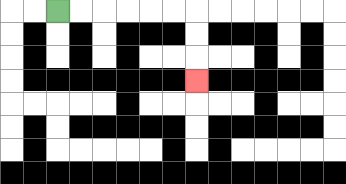{'start': '[2, 0]', 'end': '[8, 3]', 'path_directions': 'R,R,R,R,R,R,D,D,D', 'path_coordinates': '[[2, 0], [3, 0], [4, 0], [5, 0], [6, 0], [7, 0], [8, 0], [8, 1], [8, 2], [8, 3]]'}